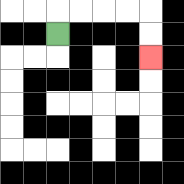{'start': '[2, 1]', 'end': '[6, 2]', 'path_directions': 'U,R,R,R,R,D,D', 'path_coordinates': '[[2, 1], [2, 0], [3, 0], [4, 0], [5, 0], [6, 0], [6, 1], [6, 2]]'}